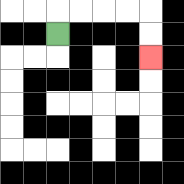{'start': '[2, 1]', 'end': '[6, 2]', 'path_directions': 'U,R,R,R,R,D,D', 'path_coordinates': '[[2, 1], [2, 0], [3, 0], [4, 0], [5, 0], [6, 0], [6, 1], [6, 2]]'}